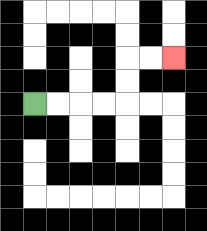{'start': '[1, 4]', 'end': '[7, 2]', 'path_directions': 'R,R,R,R,U,U,R,R', 'path_coordinates': '[[1, 4], [2, 4], [3, 4], [4, 4], [5, 4], [5, 3], [5, 2], [6, 2], [7, 2]]'}